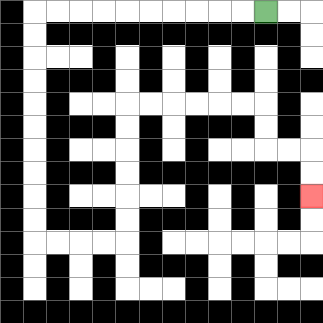{'start': '[11, 0]', 'end': '[13, 8]', 'path_directions': 'L,L,L,L,L,L,L,L,L,L,D,D,D,D,D,D,D,D,D,D,R,R,R,R,U,U,U,U,U,U,R,R,R,R,R,R,D,D,R,R,D,D', 'path_coordinates': '[[11, 0], [10, 0], [9, 0], [8, 0], [7, 0], [6, 0], [5, 0], [4, 0], [3, 0], [2, 0], [1, 0], [1, 1], [1, 2], [1, 3], [1, 4], [1, 5], [1, 6], [1, 7], [1, 8], [1, 9], [1, 10], [2, 10], [3, 10], [4, 10], [5, 10], [5, 9], [5, 8], [5, 7], [5, 6], [5, 5], [5, 4], [6, 4], [7, 4], [8, 4], [9, 4], [10, 4], [11, 4], [11, 5], [11, 6], [12, 6], [13, 6], [13, 7], [13, 8]]'}